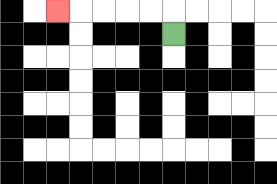{'start': '[7, 1]', 'end': '[2, 0]', 'path_directions': 'U,L,L,L,L,L', 'path_coordinates': '[[7, 1], [7, 0], [6, 0], [5, 0], [4, 0], [3, 0], [2, 0]]'}